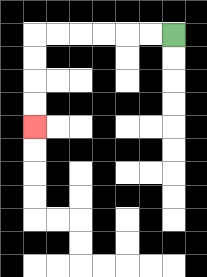{'start': '[7, 1]', 'end': '[1, 5]', 'path_directions': 'L,L,L,L,L,L,D,D,D,D', 'path_coordinates': '[[7, 1], [6, 1], [5, 1], [4, 1], [3, 1], [2, 1], [1, 1], [1, 2], [1, 3], [1, 4], [1, 5]]'}